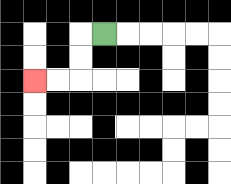{'start': '[4, 1]', 'end': '[1, 3]', 'path_directions': 'L,D,D,L,L', 'path_coordinates': '[[4, 1], [3, 1], [3, 2], [3, 3], [2, 3], [1, 3]]'}